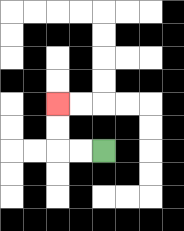{'start': '[4, 6]', 'end': '[2, 4]', 'path_directions': 'L,L,U,U', 'path_coordinates': '[[4, 6], [3, 6], [2, 6], [2, 5], [2, 4]]'}